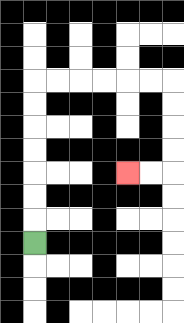{'start': '[1, 10]', 'end': '[5, 7]', 'path_directions': 'U,U,U,U,U,U,U,R,R,R,R,R,R,D,D,D,D,L,L', 'path_coordinates': '[[1, 10], [1, 9], [1, 8], [1, 7], [1, 6], [1, 5], [1, 4], [1, 3], [2, 3], [3, 3], [4, 3], [5, 3], [6, 3], [7, 3], [7, 4], [7, 5], [7, 6], [7, 7], [6, 7], [5, 7]]'}